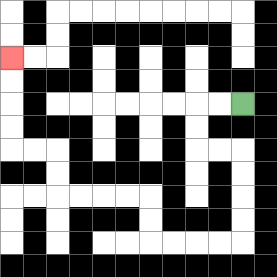{'start': '[10, 4]', 'end': '[0, 2]', 'path_directions': 'L,L,D,D,R,R,D,D,D,D,L,L,L,L,U,U,L,L,L,L,U,U,L,L,U,U,U,U', 'path_coordinates': '[[10, 4], [9, 4], [8, 4], [8, 5], [8, 6], [9, 6], [10, 6], [10, 7], [10, 8], [10, 9], [10, 10], [9, 10], [8, 10], [7, 10], [6, 10], [6, 9], [6, 8], [5, 8], [4, 8], [3, 8], [2, 8], [2, 7], [2, 6], [1, 6], [0, 6], [0, 5], [0, 4], [0, 3], [0, 2]]'}